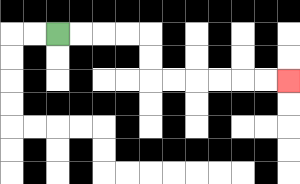{'start': '[2, 1]', 'end': '[12, 3]', 'path_directions': 'R,R,R,R,D,D,R,R,R,R,R,R', 'path_coordinates': '[[2, 1], [3, 1], [4, 1], [5, 1], [6, 1], [6, 2], [6, 3], [7, 3], [8, 3], [9, 3], [10, 3], [11, 3], [12, 3]]'}